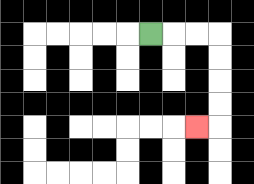{'start': '[6, 1]', 'end': '[8, 5]', 'path_directions': 'R,R,R,D,D,D,D,L', 'path_coordinates': '[[6, 1], [7, 1], [8, 1], [9, 1], [9, 2], [9, 3], [9, 4], [9, 5], [8, 5]]'}